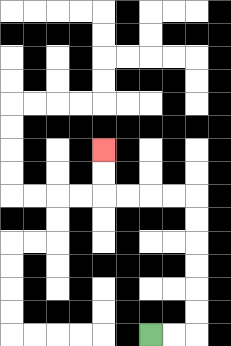{'start': '[6, 14]', 'end': '[4, 6]', 'path_directions': 'R,R,U,U,U,U,U,U,L,L,L,L,U,U', 'path_coordinates': '[[6, 14], [7, 14], [8, 14], [8, 13], [8, 12], [8, 11], [8, 10], [8, 9], [8, 8], [7, 8], [6, 8], [5, 8], [4, 8], [4, 7], [4, 6]]'}